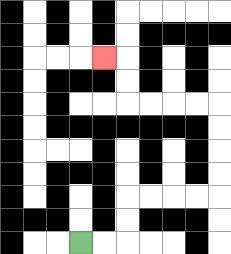{'start': '[3, 10]', 'end': '[4, 2]', 'path_directions': 'R,R,U,U,R,R,R,R,U,U,U,U,L,L,L,L,U,U,L', 'path_coordinates': '[[3, 10], [4, 10], [5, 10], [5, 9], [5, 8], [6, 8], [7, 8], [8, 8], [9, 8], [9, 7], [9, 6], [9, 5], [9, 4], [8, 4], [7, 4], [6, 4], [5, 4], [5, 3], [5, 2], [4, 2]]'}